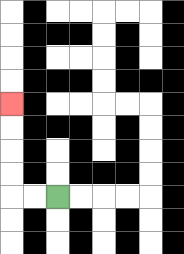{'start': '[2, 8]', 'end': '[0, 4]', 'path_directions': 'L,L,U,U,U,U', 'path_coordinates': '[[2, 8], [1, 8], [0, 8], [0, 7], [0, 6], [0, 5], [0, 4]]'}